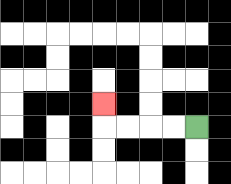{'start': '[8, 5]', 'end': '[4, 4]', 'path_directions': 'L,L,L,L,U', 'path_coordinates': '[[8, 5], [7, 5], [6, 5], [5, 5], [4, 5], [4, 4]]'}